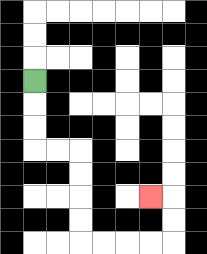{'start': '[1, 3]', 'end': '[6, 8]', 'path_directions': 'D,D,D,R,R,D,D,D,D,R,R,R,R,U,U,L', 'path_coordinates': '[[1, 3], [1, 4], [1, 5], [1, 6], [2, 6], [3, 6], [3, 7], [3, 8], [3, 9], [3, 10], [4, 10], [5, 10], [6, 10], [7, 10], [7, 9], [7, 8], [6, 8]]'}